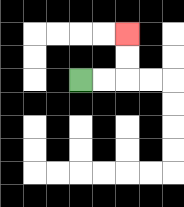{'start': '[3, 3]', 'end': '[5, 1]', 'path_directions': 'R,R,U,U', 'path_coordinates': '[[3, 3], [4, 3], [5, 3], [5, 2], [5, 1]]'}